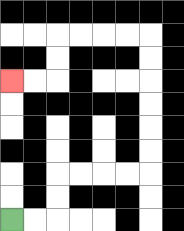{'start': '[0, 9]', 'end': '[0, 3]', 'path_directions': 'R,R,U,U,R,R,R,R,U,U,U,U,U,U,L,L,L,L,D,D,L,L', 'path_coordinates': '[[0, 9], [1, 9], [2, 9], [2, 8], [2, 7], [3, 7], [4, 7], [5, 7], [6, 7], [6, 6], [6, 5], [6, 4], [6, 3], [6, 2], [6, 1], [5, 1], [4, 1], [3, 1], [2, 1], [2, 2], [2, 3], [1, 3], [0, 3]]'}